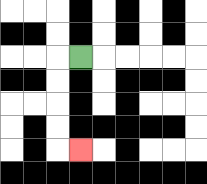{'start': '[3, 2]', 'end': '[3, 6]', 'path_directions': 'L,D,D,D,D,R', 'path_coordinates': '[[3, 2], [2, 2], [2, 3], [2, 4], [2, 5], [2, 6], [3, 6]]'}